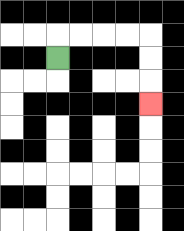{'start': '[2, 2]', 'end': '[6, 4]', 'path_directions': 'U,R,R,R,R,D,D,D', 'path_coordinates': '[[2, 2], [2, 1], [3, 1], [4, 1], [5, 1], [6, 1], [6, 2], [6, 3], [6, 4]]'}